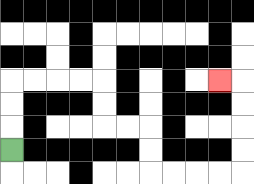{'start': '[0, 6]', 'end': '[9, 3]', 'path_directions': 'U,U,U,R,R,R,R,D,D,R,R,D,D,R,R,R,R,U,U,U,U,L', 'path_coordinates': '[[0, 6], [0, 5], [0, 4], [0, 3], [1, 3], [2, 3], [3, 3], [4, 3], [4, 4], [4, 5], [5, 5], [6, 5], [6, 6], [6, 7], [7, 7], [8, 7], [9, 7], [10, 7], [10, 6], [10, 5], [10, 4], [10, 3], [9, 3]]'}